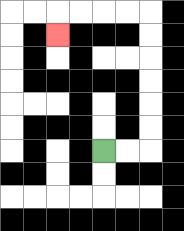{'start': '[4, 6]', 'end': '[2, 1]', 'path_directions': 'R,R,U,U,U,U,U,U,L,L,L,L,D', 'path_coordinates': '[[4, 6], [5, 6], [6, 6], [6, 5], [6, 4], [6, 3], [6, 2], [6, 1], [6, 0], [5, 0], [4, 0], [3, 0], [2, 0], [2, 1]]'}